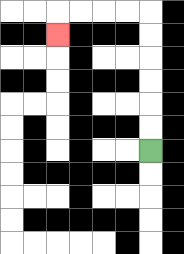{'start': '[6, 6]', 'end': '[2, 1]', 'path_directions': 'U,U,U,U,U,U,L,L,L,L,D', 'path_coordinates': '[[6, 6], [6, 5], [6, 4], [6, 3], [6, 2], [6, 1], [6, 0], [5, 0], [4, 0], [3, 0], [2, 0], [2, 1]]'}